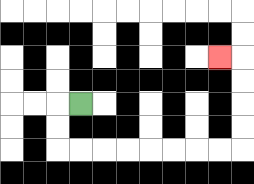{'start': '[3, 4]', 'end': '[9, 2]', 'path_directions': 'L,D,D,R,R,R,R,R,R,R,R,U,U,U,U,L', 'path_coordinates': '[[3, 4], [2, 4], [2, 5], [2, 6], [3, 6], [4, 6], [5, 6], [6, 6], [7, 6], [8, 6], [9, 6], [10, 6], [10, 5], [10, 4], [10, 3], [10, 2], [9, 2]]'}